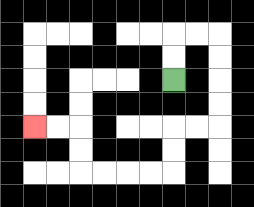{'start': '[7, 3]', 'end': '[1, 5]', 'path_directions': 'U,U,R,R,D,D,D,D,L,L,D,D,L,L,L,L,U,U,L,L', 'path_coordinates': '[[7, 3], [7, 2], [7, 1], [8, 1], [9, 1], [9, 2], [9, 3], [9, 4], [9, 5], [8, 5], [7, 5], [7, 6], [7, 7], [6, 7], [5, 7], [4, 7], [3, 7], [3, 6], [3, 5], [2, 5], [1, 5]]'}